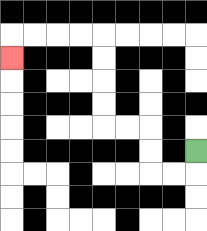{'start': '[8, 6]', 'end': '[0, 2]', 'path_directions': 'D,L,L,U,U,L,L,U,U,U,U,L,L,L,L,D', 'path_coordinates': '[[8, 6], [8, 7], [7, 7], [6, 7], [6, 6], [6, 5], [5, 5], [4, 5], [4, 4], [4, 3], [4, 2], [4, 1], [3, 1], [2, 1], [1, 1], [0, 1], [0, 2]]'}